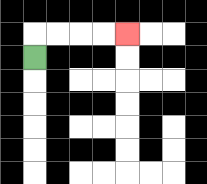{'start': '[1, 2]', 'end': '[5, 1]', 'path_directions': 'U,R,R,R,R', 'path_coordinates': '[[1, 2], [1, 1], [2, 1], [3, 1], [4, 1], [5, 1]]'}